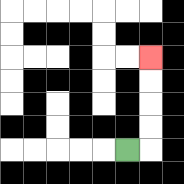{'start': '[5, 6]', 'end': '[6, 2]', 'path_directions': 'R,U,U,U,U', 'path_coordinates': '[[5, 6], [6, 6], [6, 5], [6, 4], [6, 3], [6, 2]]'}